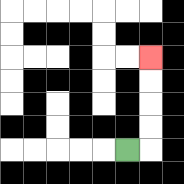{'start': '[5, 6]', 'end': '[6, 2]', 'path_directions': 'R,U,U,U,U', 'path_coordinates': '[[5, 6], [6, 6], [6, 5], [6, 4], [6, 3], [6, 2]]'}